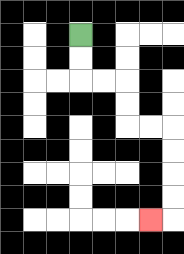{'start': '[3, 1]', 'end': '[6, 9]', 'path_directions': 'D,D,R,R,D,D,R,R,D,D,D,D,L', 'path_coordinates': '[[3, 1], [3, 2], [3, 3], [4, 3], [5, 3], [5, 4], [5, 5], [6, 5], [7, 5], [7, 6], [7, 7], [7, 8], [7, 9], [6, 9]]'}